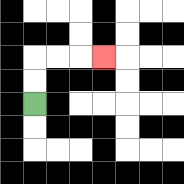{'start': '[1, 4]', 'end': '[4, 2]', 'path_directions': 'U,U,R,R,R', 'path_coordinates': '[[1, 4], [1, 3], [1, 2], [2, 2], [3, 2], [4, 2]]'}